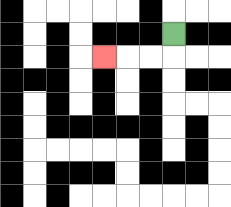{'start': '[7, 1]', 'end': '[4, 2]', 'path_directions': 'D,L,L,L', 'path_coordinates': '[[7, 1], [7, 2], [6, 2], [5, 2], [4, 2]]'}